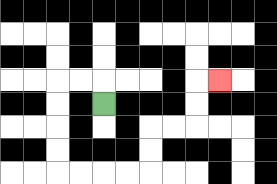{'start': '[4, 4]', 'end': '[9, 3]', 'path_directions': 'U,L,L,D,D,D,D,R,R,R,R,U,U,R,R,U,U,R', 'path_coordinates': '[[4, 4], [4, 3], [3, 3], [2, 3], [2, 4], [2, 5], [2, 6], [2, 7], [3, 7], [4, 7], [5, 7], [6, 7], [6, 6], [6, 5], [7, 5], [8, 5], [8, 4], [8, 3], [9, 3]]'}